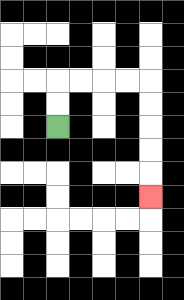{'start': '[2, 5]', 'end': '[6, 8]', 'path_directions': 'U,U,R,R,R,R,D,D,D,D,D', 'path_coordinates': '[[2, 5], [2, 4], [2, 3], [3, 3], [4, 3], [5, 3], [6, 3], [6, 4], [6, 5], [6, 6], [6, 7], [6, 8]]'}